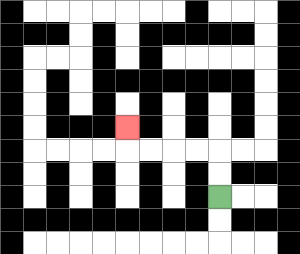{'start': '[9, 8]', 'end': '[5, 5]', 'path_directions': 'U,U,L,L,L,L,U', 'path_coordinates': '[[9, 8], [9, 7], [9, 6], [8, 6], [7, 6], [6, 6], [5, 6], [5, 5]]'}